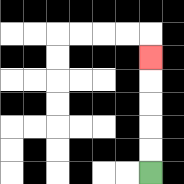{'start': '[6, 7]', 'end': '[6, 2]', 'path_directions': 'U,U,U,U,U', 'path_coordinates': '[[6, 7], [6, 6], [6, 5], [6, 4], [6, 3], [6, 2]]'}